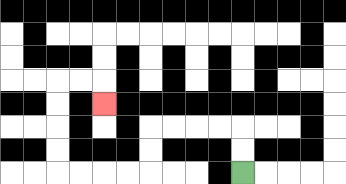{'start': '[10, 7]', 'end': '[4, 4]', 'path_directions': 'U,U,L,L,L,L,D,D,L,L,L,L,U,U,U,U,R,R,D', 'path_coordinates': '[[10, 7], [10, 6], [10, 5], [9, 5], [8, 5], [7, 5], [6, 5], [6, 6], [6, 7], [5, 7], [4, 7], [3, 7], [2, 7], [2, 6], [2, 5], [2, 4], [2, 3], [3, 3], [4, 3], [4, 4]]'}